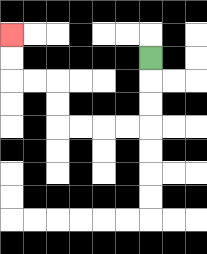{'start': '[6, 2]', 'end': '[0, 1]', 'path_directions': 'D,D,D,L,L,L,L,U,U,L,L,U,U', 'path_coordinates': '[[6, 2], [6, 3], [6, 4], [6, 5], [5, 5], [4, 5], [3, 5], [2, 5], [2, 4], [2, 3], [1, 3], [0, 3], [0, 2], [0, 1]]'}